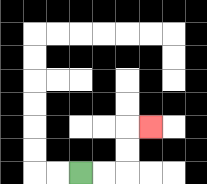{'start': '[3, 7]', 'end': '[6, 5]', 'path_directions': 'R,R,U,U,R', 'path_coordinates': '[[3, 7], [4, 7], [5, 7], [5, 6], [5, 5], [6, 5]]'}